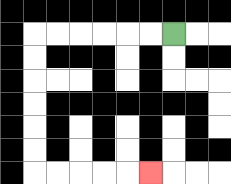{'start': '[7, 1]', 'end': '[6, 7]', 'path_directions': 'L,L,L,L,L,L,D,D,D,D,D,D,R,R,R,R,R', 'path_coordinates': '[[7, 1], [6, 1], [5, 1], [4, 1], [3, 1], [2, 1], [1, 1], [1, 2], [1, 3], [1, 4], [1, 5], [1, 6], [1, 7], [2, 7], [3, 7], [4, 7], [5, 7], [6, 7]]'}